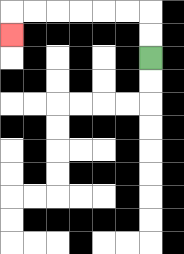{'start': '[6, 2]', 'end': '[0, 1]', 'path_directions': 'U,U,L,L,L,L,L,L,D', 'path_coordinates': '[[6, 2], [6, 1], [6, 0], [5, 0], [4, 0], [3, 0], [2, 0], [1, 0], [0, 0], [0, 1]]'}